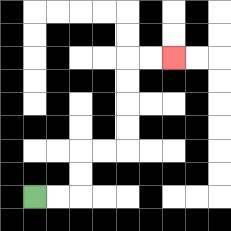{'start': '[1, 8]', 'end': '[7, 2]', 'path_directions': 'R,R,U,U,R,R,U,U,U,U,R,R', 'path_coordinates': '[[1, 8], [2, 8], [3, 8], [3, 7], [3, 6], [4, 6], [5, 6], [5, 5], [5, 4], [5, 3], [5, 2], [6, 2], [7, 2]]'}